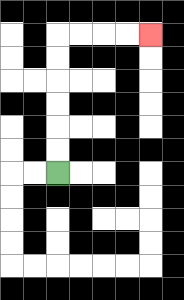{'start': '[2, 7]', 'end': '[6, 1]', 'path_directions': 'U,U,U,U,U,U,R,R,R,R', 'path_coordinates': '[[2, 7], [2, 6], [2, 5], [2, 4], [2, 3], [2, 2], [2, 1], [3, 1], [4, 1], [5, 1], [6, 1]]'}